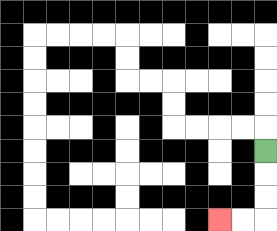{'start': '[11, 6]', 'end': '[9, 9]', 'path_directions': 'D,D,D,L,L', 'path_coordinates': '[[11, 6], [11, 7], [11, 8], [11, 9], [10, 9], [9, 9]]'}